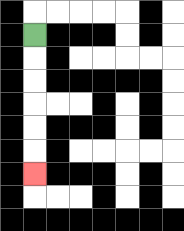{'start': '[1, 1]', 'end': '[1, 7]', 'path_directions': 'D,D,D,D,D,D', 'path_coordinates': '[[1, 1], [1, 2], [1, 3], [1, 4], [1, 5], [1, 6], [1, 7]]'}